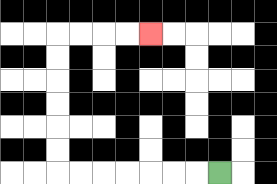{'start': '[9, 7]', 'end': '[6, 1]', 'path_directions': 'L,L,L,L,L,L,L,U,U,U,U,U,U,R,R,R,R', 'path_coordinates': '[[9, 7], [8, 7], [7, 7], [6, 7], [5, 7], [4, 7], [3, 7], [2, 7], [2, 6], [2, 5], [2, 4], [2, 3], [2, 2], [2, 1], [3, 1], [4, 1], [5, 1], [6, 1]]'}